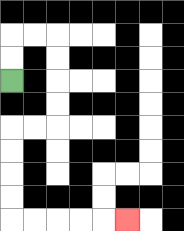{'start': '[0, 3]', 'end': '[5, 9]', 'path_directions': 'U,U,R,R,D,D,D,D,L,L,D,D,D,D,R,R,R,R,R', 'path_coordinates': '[[0, 3], [0, 2], [0, 1], [1, 1], [2, 1], [2, 2], [2, 3], [2, 4], [2, 5], [1, 5], [0, 5], [0, 6], [0, 7], [0, 8], [0, 9], [1, 9], [2, 9], [3, 9], [4, 9], [5, 9]]'}